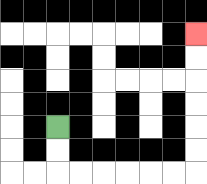{'start': '[2, 5]', 'end': '[8, 1]', 'path_directions': 'D,D,R,R,R,R,R,R,U,U,U,U,U,U', 'path_coordinates': '[[2, 5], [2, 6], [2, 7], [3, 7], [4, 7], [5, 7], [6, 7], [7, 7], [8, 7], [8, 6], [8, 5], [8, 4], [8, 3], [8, 2], [8, 1]]'}